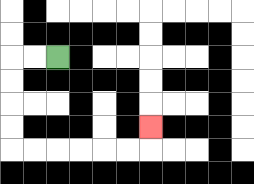{'start': '[2, 2]', 'end': '[6, 5]', 'path_directions': 'L,L,D,D,D,D,R,R,R,R,R,R,U', 'path_coordinates': '[[2, 2], [1, 2], [0, 2], [0, 3], [0, 4], [0, 5], [0, 6], [1, 6], [2, 6], [3, 6], [4, 6], [5, 6], [6, 6], [6, 5]]'}